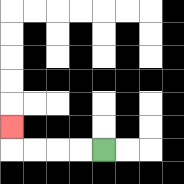{'start': '[4, 6]', 'end': '[0, 5]', 'path_directions': 'L,L,L,L,U', 'path_coordinates': '[[4, 6], [3, 6], [2, 6], [1, 6], [0, 6], [0, 5]]'}